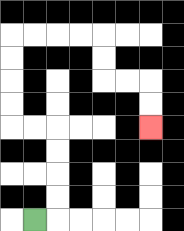{'start': '[1, 9]', 'end': '[6, 5]', 'path_directions': 'R,U,U,U,U,L,L,U,U,U,U,R,R,R,R,D,D,R,R,D,D', 'path_coordinates': '[[1, 9], [2, 9], [2, 8], [2, 7], [2, 6], [2, 5], [1, 5], [0, 5], [0, 4], [0, 3], [0, 2], [0, 1], [1, 1], [2, 1], [3, 1], [4, 1], [4, 2], [4, 3], [5, 3], [6, 3], [6, 4], [6, 5]]'}